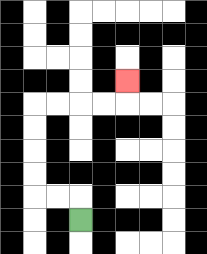{'start': '[3, 9]', 'end': '[5, 3]', 'path_directions': 'U,L,L,U,U,U,U,R,R,R,R,U', 'path_coordinates': '[[3, 9], [3, 8], [2, 8], [1, 8], [1, 7], [1, 6], [1, 5], [1, 4], [2, 4], [3, 4], [4, 4], [5, 4], [5, 3]]'}